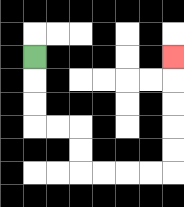{'start': '[1, 2]', 'end': '[7, 2]', 'path_directions': 'D,D,D,R,R,D,D,R,R,R,R,U,U,U,U,U', 'path_coordinates': '[[1, 2], [1, 3], [1, 4], [1, 5], [2, 5], [3, 5], [3, 6], [3, 7], [4, 7], [5, 7], [6, 7], [7, 7], [7, 6], [7, 5], [7, 4], [7, 3], [7, 2]]'}